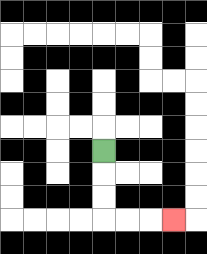{'start': '[4, 6]', 'end': '[7, 9]', 'path_directions': 'D,D,D,R,R,R', 'path_coordinates': '[[4, 6], [4, 7], [4, 8], [4, 9], [5, 9], [6, 9], [7, 9]]'}